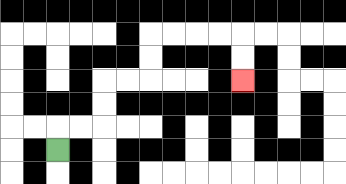{'start': '[2, 6]', 'end': '[10, 3]', 'path_directions': 'U,R,R,U,U,R,R,U,U,R,R,R,R,D,D', 'path_coordinates': '[[2, 6], [2, 5], [3, 5], [4, 5], [4, 4], [4, 3], [5, 3], [6, 3], [6, 2], [6, 1], [7, 1], [8, 1], [9, 1], [10, 1], [10, 2], [10, 3]]'}